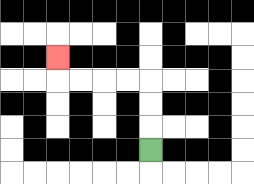{'start': '[6, 6]', 'end': '[2, 2]', 'path_directions': 'U,U,U,L,L,L,L,U', 'path_coordinates': '[[6, 6], [6, 5], [6, 4], [6, 3], [5, 3], [4, 3], [3, 3], [2, 3], [2, 2]]'}